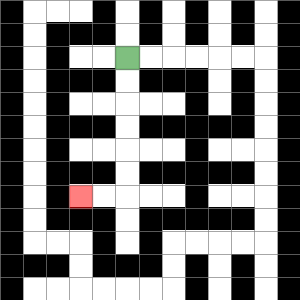{'start': '[5, 2]', 'end': '[3, 8]', 'path_directions': 'D,D,D,D,D,D,L,L', 'path_coordinates': '[[5, 2], [5, 3], [5, 4], [5, 5], [5, 6], [5, 7], [5, 8], [4, 8], [3, 8]]'}